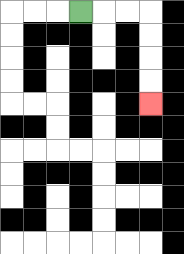{'start': '[3, 0]', 'end': '[6, 4]', 'path_directions': 'R,R,R,D,D,D,D', 'path_coordinates': '[[3, 0], [4, 0], [5, 0], [6, 0], [6, 1], [6, 2], [6, 3], [6, 4]]'}